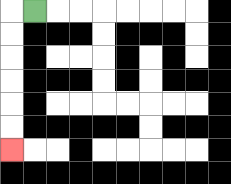{'start': '[1, 0]', 'end': '[0, 6]', 'path_directions': 'L,D,D,D,D,D,D', 'path_coordinates': '[[1, 0], [0, 0], [0, 1], [0, 2], [0, 3], [0, 4], [0, 5], [0, 6]]'}